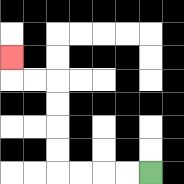{'start': '[6, 7]', 'end': '[0, 2]', 'path_directions': 'L,L,L,L,U,U,U,U,L,L,U', 'path_coordinates': '[[6, 7], [5, 7], [4, 7], [3, 7], [2, 7], [2, 6], [2, 5], [2, 4], [2, 3], [1, 3], [0, 3], [0, 2]]'}